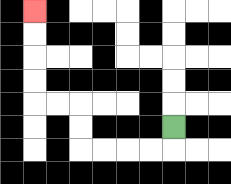{'start': '[7, 5]', 'end': '[1, 0]', 'path_directions': 'D,L,L,L,L,U,U,L,L,U,U,U,U', 'path_coordinates': '[[7, 5], [7, 6], [6, 6], [5, 6], [4, 6], [3, 6], [3, 5], [3, 4], [2, 4], [1, 4], [1, 3], [1, 2], [1, 1], [1, 0]]'}